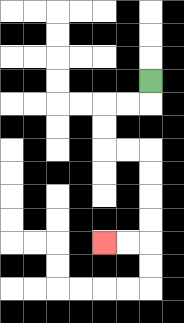{'start': '[6, 3]', 'end': '[4, 10]', 'path_directions': 'D,L,L,D,D,R,R,D,D,D,D,L,L', 'path_coordinates': '[[6, 3], [6, 4], [5, 4], [4, 4], [4, 5], [4, 6], [5, 6], [6, 6], [6, 7], [6, 8], [6, 9], [6, 10], [5, 10], [4, 10]]'}